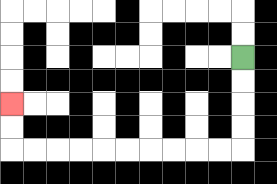{'start': '[10, 2]', 'end': '[0, 4]', 'path_directions': 'D,D,D,D,L,L,L,L,L,L,L,L,L,L,U,U', 'path_coordinates': '[[10, 2], [10, 3], [10, 4], [10, 5], [10, 6], [9, 6], [8, 6], [7, 6], [6, 6], [5, 6], [4, 6], [3, 6], [2, 6], [1, 6], [0, 6], [0, 5], [0, 4]]'}